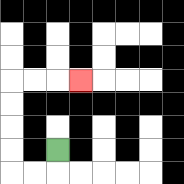{'start': '[2, 6]', 'end': '[3, 3]', 'path_directions': 'D,L,L,U,U,U,U,R,R,R', 'path_coordinates': '[[2, 6], [2, 7], [1, 7], [0, 7], [0, 6], [0, 5], [0, 4], [0, 3], [1, 3], [2, 3], [3, 3]]'}